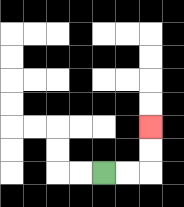{'start': '[4, 7]', 'end': '[6, 5]', 'path_directions': 'R,R,U,U', 'path_coordinates': '[[4, 7], [5, 7], [6, 7], [6, 6], [6, 5]]'}